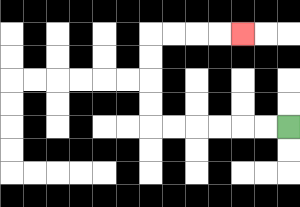{'start': '[12, 5]', 'end': '[10, 1]', 'path_directions': 'L,L,L,L,L,L,U,U,U,U,R,R,R,R', 'path_coordinates': '[[12, 5], [11, 5], [10, 5], [9, 5], [8, 5], [7, 5], [6, 5], [6, 4], [6, 3], [6, 2], [6, 1], [7, 1], [8, 1], [9, 1], [10, 1]]'}